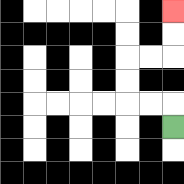{'start': '[7, 5]', 'end': '[7, 0]', 'path_directions': 'U,L,L,U,U,R,R,U,U', 'path_coordinates': '[[7, 5], [7, 4], [6, 4], [5, 4], [5, 3], [5, 2], [6, 2], [7, 2], [7, 1], [7, 0]]'}